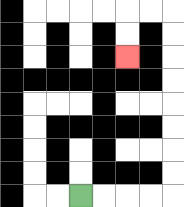{'start': '[3, 8]', 'end': '[5, 2]', 'path_directions': 'R,R,R,R,U,U,U,U,U,U,U,U,L,L,D,D', 'path_coordinates': '[[3, 8], [4, 8], [5, 8], [6, 8], [7, 8], [7, 7], [7, 6], [7, 5], [7, 4], [7, 3], [7, 2], [7, 1], [7, 0], [6, 0], [5, 0], [5, 1], [5, 2]]'}